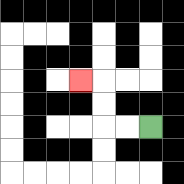{'start': '[6, 5]', 'end': '[3, 3]', 'path_directions': 'L,L,U,U,L', 'path_coordinates': '[[6, 5], [5, 5], [4, 5], [4, 4], [4, 3], [3, 3]]'}